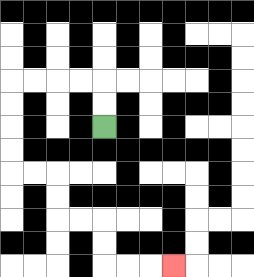{'start': '[4, 5]', 'end': '[7, 11]', 'path_directions': 'U,U,L,L,L,L,D,D,D,D,R,R,D,D,R,R,D,D,R,R,R', 'path_coordinates': '[[4, 5], [4, 4], [4, 3], [3, 3], [2, 3], [1, 3], [0, 3], [0, 4], [0, 5], [0, 6], [0, 7], [1, 7], [2, 7], [2, 8], [2, 9], [3, 9], [4, 9], [4, 10], [4, 11], [5, 11], [6, 11], [7, 11]]'}